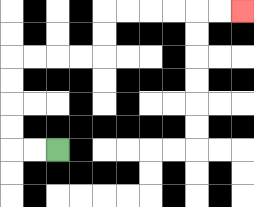{'start': '[2, 6]', 'end': '[10, 0]', 'path_directions': 'L,L,U,U,U,U,R,R,R,R,U,U,R,R,R,R,R,R', 'path_coordinates': '[[2, 6], [1, 6], [0, 6], [0, 5], [0, 4], [0, 3], [0, 2], [1, 2], [2, 2], [3, 2], [4, 2], [4, 1], [4, 0], [5, 0], [6, 0], [7, 0], [8, 0], [9, 0], [10, 0]]'}